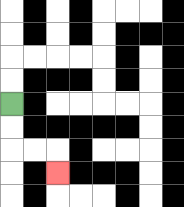{'start': '[0, 4]', 'end': '[2, 7]', 'path_directions': 'D,D,R,R,D', 'path_coordinates': '[[0, 4], [0, 5], [0, 6], [1, 6], [2, 6], [2, 7]]'}